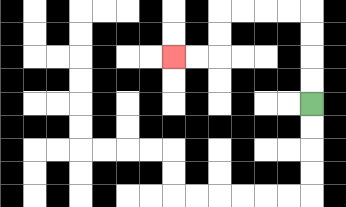{'start': '[13, 4]', 'end': '[7, 2]', 'path_directions': 'U,U,U,U,L,L,L,L,D,D,L,L', 'path_coordinates': '[[13, 4], [13, 3], [13, 2], [13, 1], [13, 0], [12, 0], [11, 0], [10, 0], [9, 0], [9, 1], [9, 2], [8, 2], [7, 2]]'}